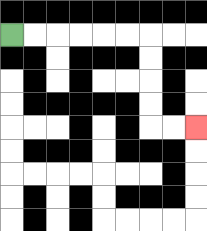{'start': '[0, 1]', 'end': '[8, 5]', 'path_directions': 'R,R,R,R,R,R,D,D,D,D,R,R', 'path_coordinates': '[[0, 1], [1, 1], [2, 1], [3, 1], [4, 1], [5, 1], [6, 1], [6, 2], [6, 3], [6, 4], [6, 5], [7, 5], [8, 5]]'}